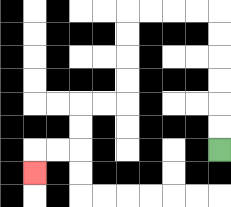{'start': '[9, 6]', 'end': '[1, 7]', 'path_directions': 'U,U,U,U,U,U,L,L,L,L,D,D,D,D,L,L,D,D,L,L,D', 'path_coordinates': '[[9, 6], [9, 5], [9, 4], [9, 3], [9, 2], [9, 1], [9, 0], [8, 0], [7, 0], [6, 0], [5, 0], [5, 1], [5, 2], [5, 3], [5, 4], [4, 4], [3, 4], [3, 5], [3, 6], [2, 6], [1, 6], [1, 7]]'}